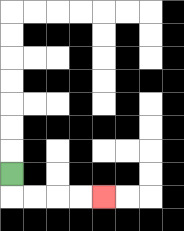{'start': '[0, 7]', 'end': '[4, 8]', 'path_directions': 'D,R,R,R,R', 'path_coordinates': '[[0, 7], [0, 8], [1, 8], [2, 8], [3, 8], [4, 8]]'}